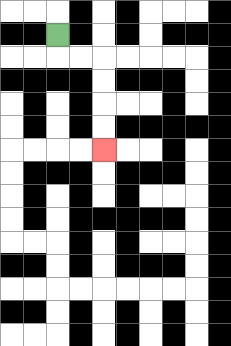{'start': '[2, 1]', 'end': '[4, 6]', 'path_directions': 'D,R,R,D,D,D,D', 'path_coordinates': '[[2, 1], [2, 2], [3, 2], [4, 2], [4, 3], [4, 4], [4, 5], [4, 6]]'}